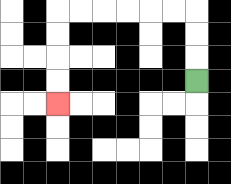{'start': '[8, 3]', 'end': '[2, 4]', 'path_directions': 'U,U,U,L,L,L,L,L,L,D,D,D,D', 'path_coordinates': '[[8, 3], [8, 2], [8, 1], [8, 0], [7, 0], [6, 0], [5, 0], [4, 0], [3, 0], [2, 0], [2, 1], [2, 2], [2, 3], [2, 4]]'}